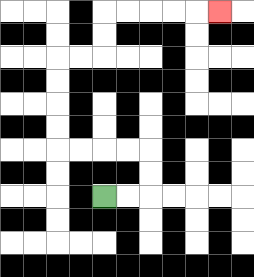{'start': '[4, 8]', 'end': '[9, 0]', 'path_directions': 'R,R,U,U,L,L,L,L,U,U,U,U,R,R,U,U,R,R,R,R,R', 'path_coordinates': '[[4, 8], [5, 8], [6, 8], [6, 7], [6, 6], [5, 6], [4, 6], [3, 6], [2, 6], [2, 5], [2, 4], [2, 3], [2, 2], [3, 2], [4, 2], [4, 1], [4, 0], [5, 0], [6, 0], [7, 0], [8, 0], [9, 0]]'}